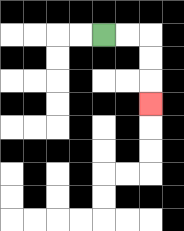{'start': '[4, 1]', 'end': '[6, 4]', 'path_directions': 'R,R,D,D,D', 'path_coordinates': '[[4, 1], [5, 1], [6, 1], [6, 2], [6, 3], [6, 4]]'}